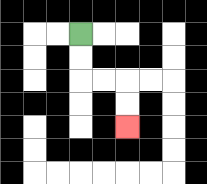{'start': '[3, 1]', 'end': '[5, 5]', 'path_directions': 'D,D,R,R,D,D', 'path_coordinates': '[[3, 1], [3, 2], [3, 3], [4, 3], [5, 3], [5, 4], [5, 5]]'}